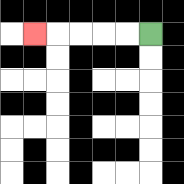{'start': '[6, 1]', 'end': '[1, 1]', 'path_directions': 'L,L,L,L,L', 'path_coordinates': '[[6, 1], [5, 1], [4, 1], [3, 1], [2, 1], [1, 1]]'}